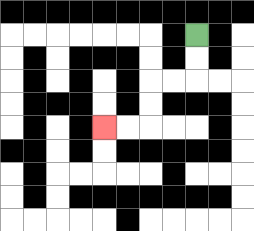{'start': '[8, 1]', 'end': '[4, 5]', 'path_directions': 'D,D,L,L,D,D,L,L', 'path_coordinates': '[[8, 1], [8, 2], [8, 3], [7, 3], [6, 3], [6, 4], [6, 5], [5, 5], [4, 5]]'}